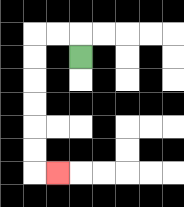{'start': '[3, 2]', 'end': '[2, 7]', 'path_directions': 'U,L,L,D,D,D,D,D,D,R', 'path_coordinates': '[[3, 2], [3, 1], [2, 1], [1, 1], [1, 2], [1, 3], [1, 4], [1, 5], [1, 6], [1, 7], [2, 7]]'}